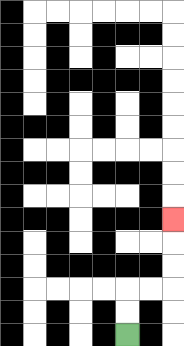{'start': '[5, 14]', 'end': '[7, 9]', 'path_directions': 'U,U,R,R,U,U,U', 'path_coordinates': '[[5, 14], [5, 13], [5, 12], [6, 12], [7, 12], [7, 11], [7, 10], [7, 9]]'}